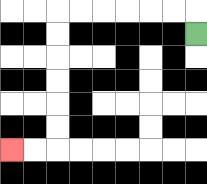{'start': '[8, 1]', 'end': '[0, 6]', 'path_directions': 'U,L,L,L,L,L,L,D,D,D,D,D,D,L,L', 'path_coordinates': '[[8, 1], [8, 0], [7, 0], [6, 0], [5, 0], [4, 0], [3, 0], [2, 0], [2, 1], [2, 2], [2, 3], [2, 4], [2, 5], [2, 6], [1, 6], [0, 6]]'}